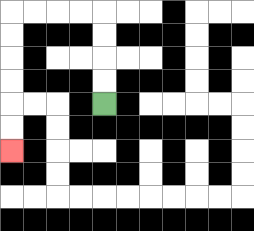{'start': '[4, 4]', 'end': '[0, 6]', 'path_directions': 'U,U,U,U,L,L,L,L,D,D,D,D,D,D', 'path_coordinates': '[[4, 4], [4, 3], [4, 2], [4, 1], [4, 0], [3, 0], [2, 0], [1, 0], [0, 0], [0, 1], [0, 2], [0, 3], [0, 4], [0, 5], [0, 6]]'}